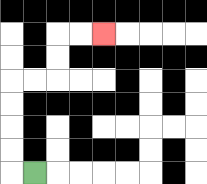{'start': '[1, 7]', 'end': '[4, 1]', 'path_directions': 'L,U,U,U,U,R,R,U,U,R,R', 'path_coordinates': '[[1, 7], [0, 7], [0, 6], [0, 5], [0, 4], [0, 3], [1, 3], [2, 3], [2, 2], [2, 1], [3, 1], [4, 1]]'}